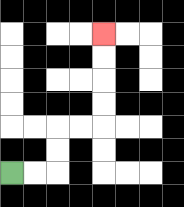{'start': '[0, 7]', 'end': '[4, 1]', 'path_directions': 'R,R,U,U,R,R,U,U,U,U', 'path_coordinates': '[[0, 7], [1, 7], [2, 7], [2, 6], [2, 5], [3, 5], [4, 5], [4, 4], [4, 3], [4, 2], [4, 1]]'}